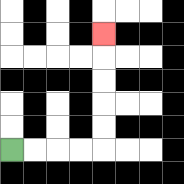{'start': '[0, 6]', 'end': '[4, 1]', 'path_directions': 'R,R,R,R,U,U,U,U,U', 'path_coordinates': '[[0, 6], [1, 6], [2, 6], [3, 6], [4, 6], [4, 5], [4, 4], [4, 3], [4, 2], [4, 1]]'}